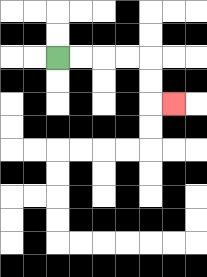{'start': '[2, 2]', 'end': '[7, 4]', 'path_directions': 'R,R,R,R,D,D,R', 'path_coordinates': '[[2, 2], [3, 2], [4, 2], [5, 2], [6, 2], [6, 3], [6, 4], [7, 4]]'}